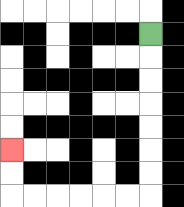{'start': '[6, 1]', 'end': '[0, 6]', 'path_directions': 'D,D,D,D,D,D,D,L,L,L,L,L,L,U,U', 'path_coordinates': '[[6, 1], [6, 2], [6, 3], [6, 4], [6, 5], [6, 6], [6, 7], [6, 8], [5, 8], [4, 8], [3, 8], [2, 8], [1, 8], [0, 8], [0, 7], [0, 6]]'}